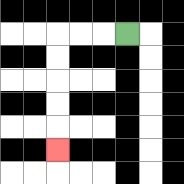{'start': '[5, 1]', 'end': '[2, 6]', 'path_directions': 'L,L,L,D,D,D,D,D', 'path_coordinates': '[[5, 1], [4, 1], [3, 1], [2, 1], [2, 2], [2, 3], [2, 4], [2, 5], [2, 6]]'}